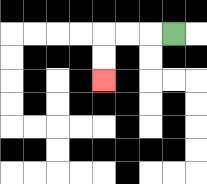{'start': '[7, 1]', 'end': '[4, 3]', 'path_directions': 'L,L,L,D,D', 'path_coordinates': '[[7, 1], [6, 1], [5, 1], [4, 1], [4, 2], [4, 3]]'}